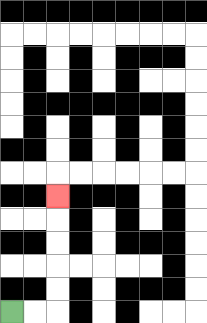{'start': '[0, 13]', 'end': '[2, 8]', 'path_directions': 'R,R,U,U,U,U,U', 'path_coordinates': '[[0, 13], [1, 13], [2, 13], [2, 12], [2, 11], [2, 10], [2, 9], [2, 8]]'}